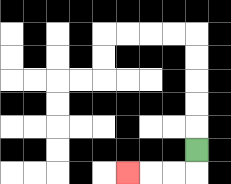{'start': '[8, 6]', 'end': '[5, 7]', 'path_directions': 'D,L,L,L', 'path_coordinates': '[[8, 6], [8, 7], [7, 7], [6, 7], [5, 7]]'}